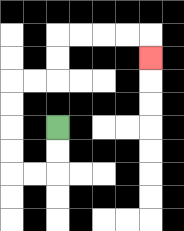{'start': '[2, 5]', 'end': '[6, 2]', 'path_directions': 'D,D,L,L,U,U,U,U,R,R,U,U,R,R,R,R,D', 'path_coordinates': '[[2, 5], [2, 6], [2, 7], [1, 7], [0, 7], [0, 6], [0, 5], [0, 4], [0, 3], [1, 3], [2, 3], [2, 2], [2, 1], [3, 1], [4, 1], [5, 1], [6, 1], [6, 2]]'}